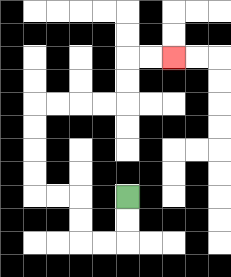{'start': '[5, 8]', 'end': '[7, 2]', 'path_directions': 'D,D,L,L,U,U,L,L,U,U,U,U,R,R,R,R,U,U,R,R', 'path_coordinates': '[[5, 8], [5, 9], [5, 10], [4, 10], [3, 10], [3, 9], [3, 8], [2, 8], [1, 8], [1, 7], [1, 6], [1, 5], [1, 4], [2, 4], [3, 4], [4, 4], [5, 4], [5, 3], [5, 2], [6, 2], [7, 2]]'}